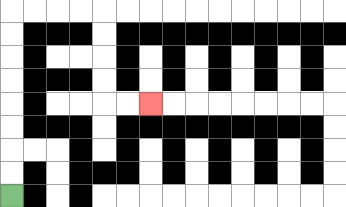{'start': '[0, 8]', 'end': '[6, 4]', 'path_directions': 'U,U,U,U,U,U,U,U,R,R,R,R,D,D,D,D,R,R', 'path_coordinates': '[[0, 8], [0, 7], [0, 6], [0, 5], [0, 4], [0, 3], [0, 2], [0, 1], [0, 0], [1, 0], [2, 0], [3, 0], [4, 0], [4, 1], [4, 2], [4, 3], [4, 4], [5, 4], [6, 4]]'}